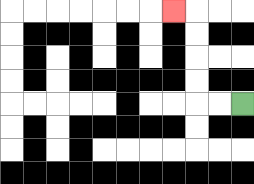{'start': '[10, 4]', 'end': '[7, 0]', 'path_directions': 'L,L,U,U,U,U,L', 'path_coordinates': '[[10, 4], [9, 4], [8, 4], [8, 3], [8, 2], [8, 1], [8, 0], [7, 0]]'}